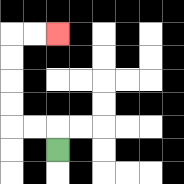{'start': '[2, 6]', 'end': '[2, 1]', 'path_directions': 'U,L,L,U,U,U,U,R,R', 'path_coordinates': '[[2, 6], [2, 5], [1, 5], [0, 5], [0, 4], [0, 3], [0, 2], [0, 1], [1, 1], [2, 1]]'}